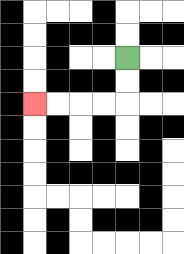{'start': '[5, 2]', 'end': '[1, 4]', 'path_directions': 'D,D,L,L,L,L', 'path_coordinates': '[[5, 2], [5, 3], [5, 4], [4, 4], [3, 4], [2, 4], [1, 4]]'}